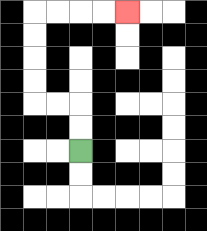{'start': '[3, 6]', 'end': '[5, 0]', 'path_directions': 'U,U,L,L,U,U,U,U,R,R,R,R', 'path_coordinates': '[[3, 6], [3, 5], [3, 4], [2, 4], [1, 4], [1, 3], [1, 2], [1, 1], [1, 0], [2, 0], [3, 0], [4, 0], [5, 0]]'}